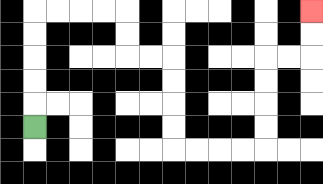{'start': '[1, 5]', 'end': '[13, 0]', 'path_directions': 'U,U,U,U,U,R,R,R,R,D,D,R,R,D,D,D,D,R,R,R,R,U,U,U,U,R,R,U,U', 'path_coordinates': '[[1, 5], [1, 4], [1, 3], [1, 2], [1, 1], [1, 0], [2, 0], [3, 0], [4, 0], [5, 0], [5, 1], [5, 2], [6, 2], [7, 2], [7, 3], [7, 4], [7, 5], [7, 6], [8, 6], [9, 6], [10, 6], [11, 6], [11, 5], [11, 4], [11, 3], [11, 2], [12, 2], [13, 2], [13, 1], [13, 0]]'}